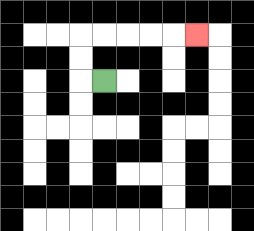{'start': '[4, 3]', 'end': '[8, 1]', 'path_directions': 'L,U,U,R,R,R,R,R', 'path_coordinates': '[[4, 3], [3, 3], [3, 2], [3, 1], [4, 1], [5, 1], [6, 1], [7, 1], [8, 1]]'}